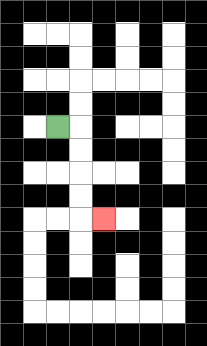{'start': '[2, 5]', 'end': '[4, 9]', 'path_directions': 'R,D,D,D,D,R', 'path_coordinates': '[[2, 5], [3, 5], [3, 6], [3, 7], [3, 8], [3, 9], [4, 9]]'}